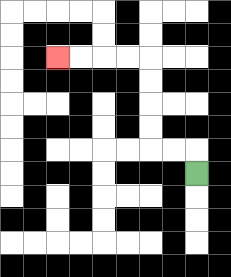{'start': '[8, 7]', 'end': '[2, 2]', 'path_directions': 'U,L,L,U,U,U,U,L,L,L,L', 'path_coordinates': '[[8, 7], [8, 6], [7, 6], [6, 6], [6, 5], [6, 4], [6, 3], [6, 2], [5, 2], [4, 2], [3, 2], [2, 2]]'}